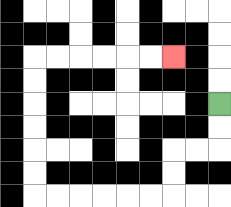{'start': '[9, 4]', 'end': '[7, 2]', 'path_directions': 'D,D,L,L,D,D,L,L,L,L,L,L,U,U,U,U,U,U,R,R,R,R,R,R', 'path_coordinates': '[[9, 4], [9, 5], [9, 6], [8, 6], [7, 6], [7, 7], [7, 8], [6, 8], [5, 8], [4, 8], [3, 8], [2, 8], [1, 8], [1, 7], [1, 6], [1, 5], [1, 4], [1, 3], [1, 2], [2, 2], [3, 2], [4, 2], [5, 2], [6, 2], [7, 2]]'}